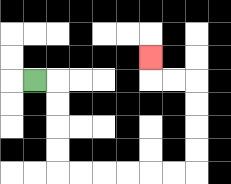{'start': '[1, 3]', 'end': '[6, 2]', 'path_directions': 'R,D,D,D,D,R,R,R,R,R,R,U,U,U,U,L,L,U', 'path_coordinates': '[[1, 3], [2, 3], [2, 4], [2, 5], [2, 6], [2, 7], [3, 7], [4, 7], [5, 7], [6, 7], [7, 7], [8, 7], [8, 6], [8, 5], [8, 4], [8, 3], [7, 3], [6, 3], [6, 2]]'}